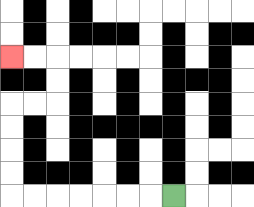{'start': '[7, 8]', 'end': '[0, 2]', 'path_directions': 'L,L,L,L,L,L,L,U,U,U,U,R,R,U,U,L,L', 'path_coordinates': '[[7, 8], [6, 8], [5, 8], [4, 8], [3, 8], [2, 8], [1, 8], [0, 8], [0, 7], [0, 6], [0, 5], [0, 4], [1, 4], [2, 4], [2, 3], [2, 2], [1, 2], [0, 2]]'}